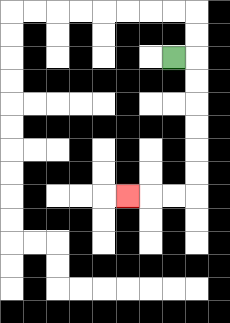{'start': '[7, 2]', 'end': '[5, 8]', 'path_directions': 'R,D,D,D,D,D,D,L,L,L', 'path_coordinates': '[[7, 2], [8, 2], [8, 3], [8, 4], [8, 5], [8, 6], [8, 7], [8, 8], [7, 8], [6, 8], [5, 8]]'}